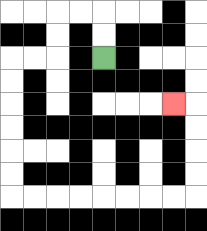{'start': '[4, 2]', 'end': '[7, 4]', 'path_directions': 'U,U,L,L,D,D,L,L,D,D,D,D,D,D,R,R,R,R,R,R,R,R,U,U,U,U,L', 'path_coordinates': '[[4, 2], [4, 1], [4, 0], [3, 0], [2, 0], [2, 1], [2, 2], [1, 2], [0, 2], [0, 3], [0, 4], [0, 5], [0, 6], [0, 7], [0, 8], [1, 8], [2, 8], [3, 8], [4, 8], [5, 8], [6, 8], [7, 8], [8, 8], [8, 7], [8, 6], [8, 5], [8, 4], [7, 4]]'}